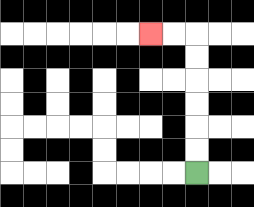{'start': '[8, 7]', 'end': '[6, 1]', 'path_directions': 'U,U,U,U,U,U,L,L', 'path_coordinates': '[[8, 7], [8, 6], [8, 5], [8, 4], [8, 3], [8, 2], [8, 1], [7, 1], [6, 1]]'}